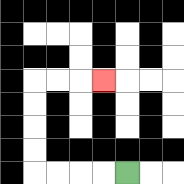{'start': '[5, 7]', 'end': '[4, 3]', 'path_directions': 'L,L,L,L,U,U,U,U,R,R,R', 'path_coordinates': '[[5, 7], [4, 7], [3, 7], [2, 7], [1, 7], [1, 6], [1, 5], [1, 4], [1, 3], [2, 3], [3, 3], [4, 3]]'}